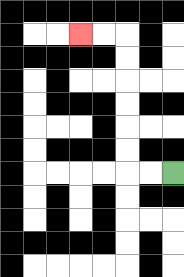{'start': '[7, 7]', 'end': '[3, 1]', 'path_directions': 'L,L,U,U,U,U,U,U,L,L', 'path_coordinates': '[[7, 7], [6, 7], [5, 7], [5, 6], [5, 5], [5, 4], [5, 3], [5, 2], [5, 1], [4, 1], [3, 1]]'}